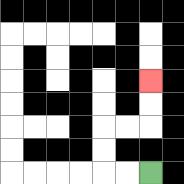{'start': '[6, 7]', 'end': '[6, 3]', 'path_directions': 'L,L,U,U,R,R,U,U', 'path_coordinates': '[[6, 7], [5, 7], [4, 7], [4, 6], [4, 5], [5, 5], [6, 5], [6, 4], [6, 3]]'}